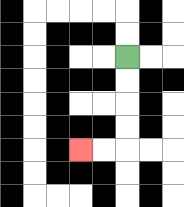{'start': '[5, 2]', 'end': '[3, 6]', 'path_directions': 'D,D,D,D,L,L', 'path_coordinates': '[[5, 2], [5, 3], [5, 4], [5, 5], [5, 6], [4, 6], [3, 6]]'}